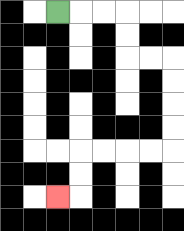{'start': '[2, 0]', 'end': '[2, 8]', 'path_directions': 'R,R,R,D,D,R,R,D,D,D,D,L,L,L,L,D,D,L', 'path_coordinates': '[[2, 0], [3, 0], [4, 0], [5, 0], [5, 1], [5, 2], [6, 2], [7, 2], [7, 3], [7, 4], [7, 5], [7, 6], [6, 6], [5, 6], [4, 6], [3, 6], [3, 7], [3, 8], [2, 8]]'}